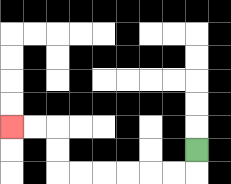{'start': '[8, 6]', 'end': '[0, 5]', 'path_directions': 'D,L,L,L,L,L,L,U,U,L,L', 'path_coordinates': '[[8, 6], [8, 7], [7, 7], [6, 7], [5, 7], [4, 7], [3, 7], [2, 7], [2, 6], [2, 5], [1, 5], [0, 5]]'}